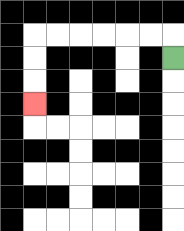{'start': '[7, 2]', 'end': '[1, 4]', 'path_directions': 'U,L,L,L,L,L,L,D,D,D', 'path_coordinates': '[[7, 2], [7, 1], [6, 1], [5, 1], [4, 1], [3, 1], [2, 1], [1, 1], [1, 2], [1, 3], [1, 4]]'}